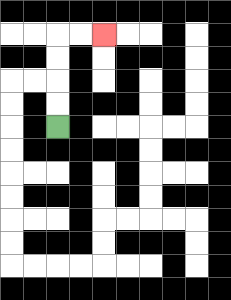{'start': '[2, 5]', 'end': '[4, 1]', 'path_directions': 'U,U,U,U,R,R', 'path_coordinates': '[[2, 5], [2, 4], [2, 3], [2, 2], [2, 1], [3, 1], [4, 1]]'}